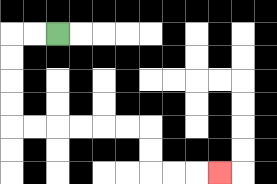{'start': '[2, 1]', 'end': '[9, 7]', 'path_directions': 'L,L,D,D,D,D,R,R,R,R,R,R,D,D,R,R,R', 'path_coordinates': '[[2, 1], [1, 1], [0, 1], [0, 2], [0, 3], [0, 4], [0, 5], [1, 5], [2, 5], [3, 5], [4, 5], [5, 5], [6, 5], [6, 6], [6, 7], [7, 7], [8, 7], [9, 7]]'}